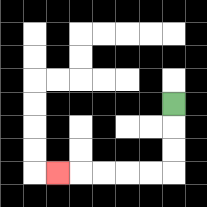{'start': '[7, 4]', 'end': '[2, 7]', 'path_directions': 'D,D,D,L,L,L,L,L', 'path_coordinates': '[[7, 4], [7, 5], [7, 6], [7, 7], [6, 7], [5, 7], [4, 7], [3, 7], [2, 7]]'}